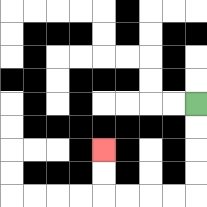{'start': '[8, 4]', 'end': '[4, 6]', 'path_directions': 'D,D,D,D,L,L,L,L,U,U', 'path_coordinates': '[[8, 4], [8, 5], [8, 6], [8, 7], [8, 8], [7, 8], [6, 8], [5, 8], [4, 8], [4, 7], [4, 6]]'}